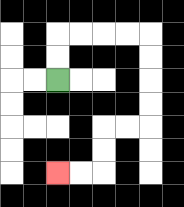{'start': '[2, 3]', 'end': '[2, 7]', 'path_directions': 'U,U,R,R,R,R,D,D,D,D,L,L,D,D,L,L', 'path_coordinates': '[[2, 3], [2, 2], [2, 1], [3, 1], [4, 1], [5, 1], [6, 1], [6, 2], [6, 3], [6, 4], [6, 5], [5, 5], [4, 5], [4, 6], [4, 7], [3, 7], [2, 7]]'}